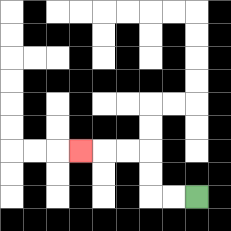{'start': '[8, 8]', 'end': '[3, 6]', 'path_directions': 'L,L,U,U,L,L,L', 'path_coordinates': '[[8, 8], [7, 8], [6, 8], [6, 7], [6, 6], [5, 6], [4, 6], [3, 6]]'}